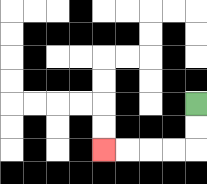{'start': '[8, 4]', 'end': '[4, 6]', 'path_directions': 'D,D,L,L,L,L', 'path_coordinates': '[[8, 4], [8, 5], [8, 6], [7, 6], [6, 6], [5, 6], [4, 6]]'}